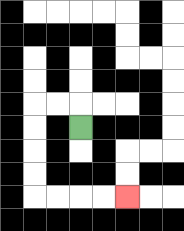{'start': '[3, 5]', 'end': '[5, 8]', 'path_directions': 'U,L,L,D,D,D,D,R,R,R,R', 'path_coordinates': '[[3, 5], [3, 4], [2, 4], [1, 4], [1, 5], [1, 6], [1, 7], [1, 8], [2, 8], [3, 8], [4, 8], [5, 8]]'}